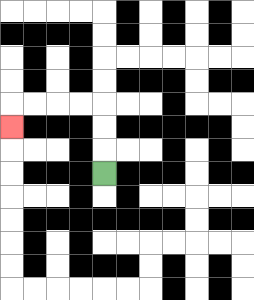{'start': '[4, 7]', 'end': '[0, 5]', 'path_directions': 'U,U,U,L,L,L,L,D', 'path_coordinates': '[[4, 7], [4, 6], [4, 5], [4, 4], [3, 4], [2, 4], [1, 4], [0, 4], [0, 5]]'}